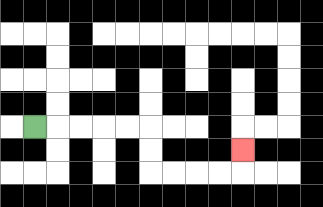{'start': '[1, 5]', 'end': '[10, 6]', 'path_directions': 'R,R,R,R,R,D,D,R,R,R,R,U', 'path_coordinates': '[[1, 5], [2, 5], [3, 5], [4, 5], [5, 5], [6, 5], [6, 6], [6, 7], [7, 7], [8, 7], [9, 7], [10, 7], [10, 6]]'}